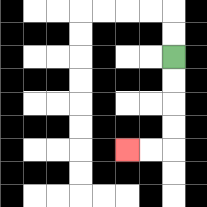{'start': '[7, 2]', 'end': '[5, 6]', 'path_directions': 'D,D,D,D,L,L', 'path_coordinates': '[[7, 2], [7, 3], [7, 4], [7, 5], [7, 6], [6, 6], [5, 6]]'}